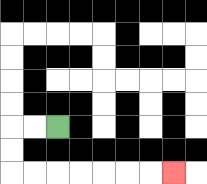{'start': '[2, 5]', 'end': '[7, 7]', 'path_directions': 'L,L,D,D,R,R,R,R,R,R,R', 'path_coordinates': '[[2, 5], [1, 5], [0, 5], [0, 6], [0, 7], [1, 7], [2, 7], [3, 7], [4, 7], [5, 7], [6, 7], [7, 7]]'}